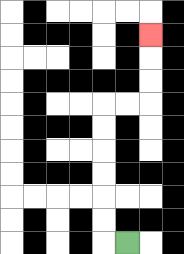{'start': '[5, 10]', 'end': '[6, 1]', 'path_directions': 'L,U,U,U,U,U,U,R,R,U,U,U', 'path_coordinates': '[[5, 10], [4, 10], [4, 9], [4, 8], [4, 7], [4, 6], [4, 5], [4, 4], [5, 4], [6, 4], [6, 3], [6, 2], [6, 1]]'}